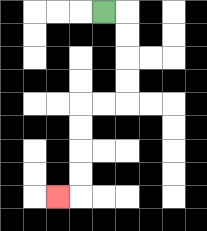{'start': '[4, 0]', 'end': '[2, 8]', 'path_directions': 'R,D,D,D,D,L,L,D,D,D,D,L', 'path_coordinates': '[[4, 0], [5, 0], [5, 1], [5, 2], [5, 3], [5, 4], [4, 4], [3, 4], [3, 5], [3, 6], [3, 7], [3, 8], [2, 8]]'}